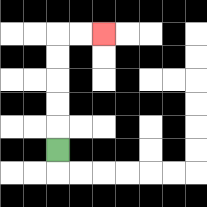{'start': '[2, 6]', 'end': '[4, 1]', 'path_directions': 'U,U,U,U,U,R,R', 'path_coordinates': '[[2, 6], [2, 5], [2, 4], [2, 3], [2, 2], [2, 1], [3, 1], [4, 1]]'}